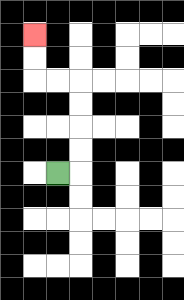{'start': '[2, 7]', 'end': '[1, 1]', 'path_directions': 'R,U,U,U,U,L,L,U,U', 'path_coordinates': '[[2, 7], [3, 7], [3, 6], [3, 5], [3, 4], [3, 3], [2, 3], [1, 3], [1, 2], [1, 1]]'}